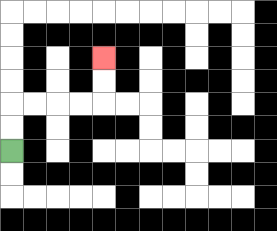{'start': '[0, 6]', 'end': '[4, 2]', 'path_directions': 'U,U,R,R,R,R,U,U', 'path_coordinates': '[[0, 6], [0, 5], [0, 4], [1, 4], [2, 4], [3, 4], [4, 4], [4, 3], [4, 2]]'}